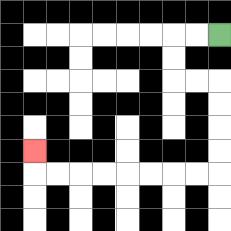{'start': '[9, 1]', 'end': '[1, 6]', 'path_directions': 'L,L,D,D,R,R,D,D,D,D,L,L,L,L,L,L,L,L,U', 'path_coordinates': '[[9, 1], [8, 1], [7, 1], [7, 2], [7, 3], [8, 3], [9, 3], [9, 4], [9, 5], [9, 6], [9, 7], [8, 7], [7, 7], [6, 7], [5, 7], [4, 7], [3, 7], [2, 7], [1, 7], [1, 6]]'}